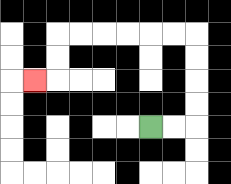{'start': '[6, 5]', 'end': '[1, 3]', 'path_directions': 'R,R,U,U,U,U,L,L,L,L,L,L,D,D,L', 'path_coordinates': '[[6, 5], [7, 5], [8, 5], [8, 4], [8, 3], [8, 2], [8, 1], [7, 1], [6, 1], [5, 1], [4, 1], [3, 1], [2, 1], [2, 2], [2, 3], [1, 3]]'}